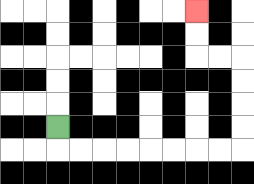{'start': '[2, 5]', 'end': '[8, 0]', 'path_directions': 'D,R,R,R,R,R,R,R,R,U,U,U,U,L,L,U,U', 'path_coordinates': '[[2, 5], [2, 6], [3, 6], [4, 6], [5, 6], [6, 6], [7, 6], [8, 6], [9, 6], [10, 6], [10, 5], [10, 4], [10, 3], [10, 2], [9, 2], [8, 2], [8, 1], [8, 0]]'}